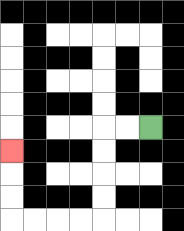{'start': '[6, 5]', 'end': '[0, 6]', 'path_directions': 'L,L,D,D,D,D,L,L,L,L,U,U,U', 'path_coordinates': '[[6, 5], [5, 5], [4, 5], [4, 6], [4, 7], [4, 8], [4, 9], [3, 9], [2, 9], [1, 9], [0, 9], [0, 8], [0, 7], [0, 6]]'}